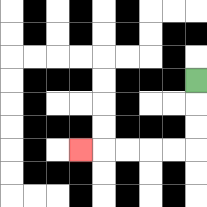{'start': '[8, 3]', 'end': '[3, 6]', 'path_directions': 'D,D,D,L,L,L,L,L', 'path_coordinates': '[[8, 3], [8, 4], [8, 5], [8, 6], [7, 6], [6, 6], [5, 6], [4, 6], [3, 6]]'}